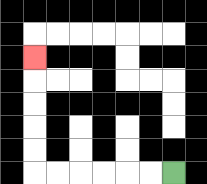{'start': '[7, 7]', 'end': '[1, 2]', 'path_directions': 'L,L,L,L,L,L,U,U,U,U,U', 'path_coordinates': '[[7, 7], [6, 7], [5, 7], [4, 7], [3, 7], [2, 7], [1, 7], [1, 6], [1, 5], [1, 4], [1, 3], [1, 2]]'}